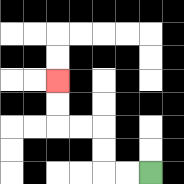{'start': '[6, 7]', 'end': '[2, 3]', 'path_directions': 'L,L,U,U,L,L,U,U', 'path_coordinates': '[[6, 7], [5, 7], [4, 7], [4, 6], [4, 5], [3, 5], [2, 5], [2, 4], [2, 3]]'}